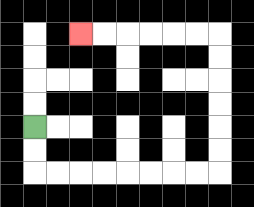{'start': '[1, 5]', 'end': '[3, 1]', 'path_directions': 'D,D,R,R,R,R,R,R,R,R,U,U,U,U,U,U,L,L,L,L,L,L', 'path_coordinates': '[[1, 5], [1, 6], [1, 7], [2, 7], [3, 7], [4, 7], [5, 7], [6, 7], [7, 7], [8, 7], [9, 7], [9, 6], [9, 5], [9, 4], [9, 3], [9, 2], [9, 1], [8, 1], [7, 1], [6, 1], [5, 1], [4, 1], [3, 1]]'}